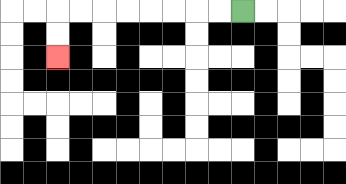{'start': '[10, 0]', 'end': '[2, 2]', 'path_directions': 'L,L,L,L,L,L,L,L,D,D', 'path_coordinates': '[[10, 0], [9, 0], [8, 0], [7, 0], [6, 0], [5, 0], [4, 0], [3, 0], [2, 0], [2, 1], [2, 2]]'}